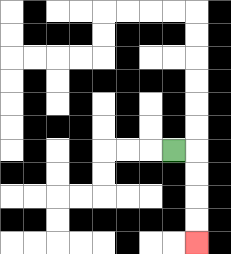{'start': '[7, 6]', 'end': '[8, 10]', 'path_directions': 'R,D,D,D,D', 'path_coordinates': '[[7, 6], [8, 6], [8, 7], [8, 8], [8, 9], [8, 10]]'}